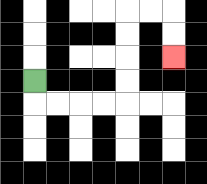{'start': '[1, 3]', 'end': '[7, 2]', 'path_directions': 'D,R,R,R,R,U,U,U,U,R,R,D,D', 'path_coordinates': '[[1, 3], [1, 4], [2, 4], [3, 4], [4, 4], [5, 4], [5, 3], [5, 2], [5, 1], [5, 0], [6, 0], [7, 0], [7, 1], [7, 2]]'}